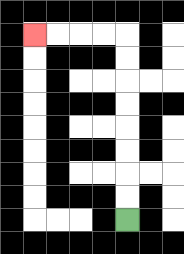{'start': '[5, 9]', 'end': '[1, 1]', 'path_directions': 'U,U,U,U,U,U,U,U,L,L,L,L', 'path_coordinates': '[[5, 9], [5, 8], [5, 7], [5, 6], [5, 5], [5, 4], [5, 3], [5, 2], [5, 1], [4, 1], [3, 1], [2, 1], [1, 1]]'}